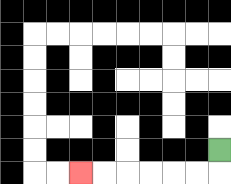{'start': '[9, 6]', 'end': '[3, 7]', 'path_directions': 'D,L,L,L,L,L,L', 'path_coordinates': '[[9, 6], [9, 7], [8, 7], [7, 7], [6, 7], [5, 7], [4, 7], [3, 7]]'}